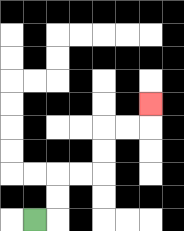{'start': '[1, 9]', 'end': '[6, 4]', 'path_directions': 'R,U,U,R,R,U,U,R,R,U', 'path_coordinates': '[[1, 9], [2, 9], [2, 8], [2, 7], [3, 7], [4, 7], [4, 6], [4, 5], [5, 5], [6, 5], [6, 4]]'}